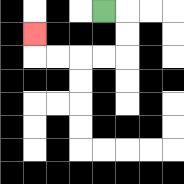{'start': '[4, 0]', 'end': '[1, 1]', 'path_directions': 'R,D,D,L,L,L,L,U', 'path_coordinates': '[[4, 0], [5, 0], [5, 1], [5, 2], [4, 2], [3, 2], [2, 2], [1, 2], [1, 1]]'}